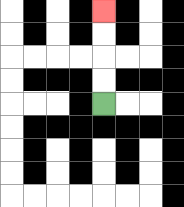{'start': '[4, 4]', 'end': '[4, 0]', 'path_directions': 'U,U,U,U', 'path_coordinates': '[[4, 4], [4, 3], [4, 2], [4, 1], [4, 0]]'}